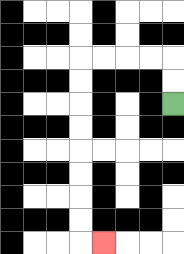{'start': '[7, 4]', 'end': '[4, 10]', 'path_directions': 'U,U,L,L,L,L,D,D,D,D,D,D,D,D,R', 'path_coordinates': '[[7, 4], [7, 3], [7, 2], [6, 2], [5, 2], [4, 2], [3, 2], [3, 3], [3, 4], [3, 5], [3, 6], [3, 7], [3, 8], [3, 9], [3, 10], [4, 10]]'}